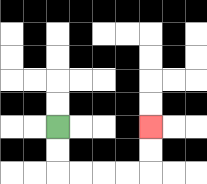{'start': '[2, 5]', 'end': '[6, 5]', 'path_directions': 'D,D,R,R,R,R,U,U', 'path_coordinates': '[[2, 5], [2, 6], [2, 7], [3, 7], [4, 7], [5, 7], [6, 7], [6, 6], [6, 5]]'}